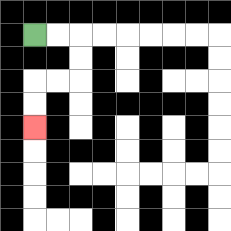{'start': '[1, 1]', 'end': '[1, 5]', 'path_directions': 'R,R,D,D,L,L,D,D', 'path_coordinates': '[[1, 1], [2, 1], [3, 1], [3, 2], [3, 3], [2, 3], [1, 3], [1, 4], [1, 5]]'}